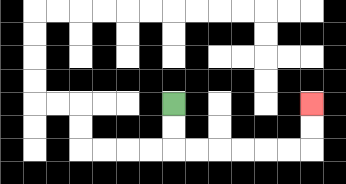{'start': '[7, 4]', 'end': '[13, 4]', 'path_directions': 'D,D,R,R,R,R,R,R,U,U', 'path_coordinates': '[[7, 4], [7, 5], [7, 6], [8, 6], [9, 6], [10, 6], [11, 6], [12, 6], [13, 6], [13, 5], [13, 4]]'}